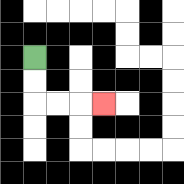{'start': '[1, 2]', 'end': '[4, 4]', 'path_directions': 'D,D,R,R,R', 'path_coordinates': '[[1, 2], [1, 3], [1, 4], [2, 4], [3, 4], [4, 4]]'}